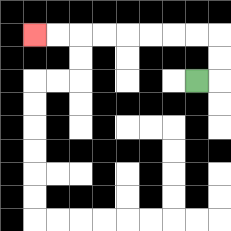{'start': '[8, 3]', 'end': '[1, 1]', 'path_directions': 'R,U,U,L,L,L,L,L,L,L,L', 'path_coordinates': '[[8, 3], [9, 3], [9, 2], [9, 1], [8, 1], [7, 1], [6, 1], [5, 1], [4, 1], [3, 1], [2, 1], [1, 1]]'}